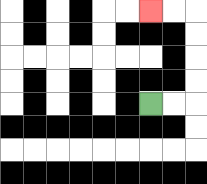{'start': '[6, 4]', 'end': '[6, 0]', 'path_directions': 'R,R,U,U,U,U,L,L', 'path_coordinates': '[[6, 4], [7, 4], [8, 4], [8, 3], [8, 2], [8, 1], [8, 0], [7, 0], [6, 0]]'}